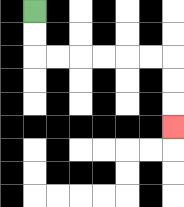{'start': '[1, 0]', 'end': '[7, 5]', 'path_directions': 'D,D,R,R,R,R,R,R,D,D,D', 'path_coordinates': '[[1, 0], [1, 1], [1, 2], [2, 2], [3, 2], [4, 2], [5, 2], [6, 2], [7, 2], [7, 3], [7, 4], [7, 5]]'}